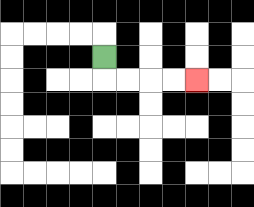{'start': '[4, 2]', 'end': '[8, 3]', 'path_directions': 'D,R,R,R,R', 'path_coordinates': '[[4, 2], [4, 3], [5, 3], [6, 3], [7, 3], [8, 3]]'}